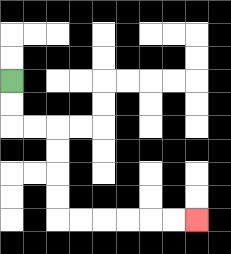{'start': '[0, 3]', 'end': '[8, 9]', 'path_directions': 'D,D,R,R,D,D,D,D,R,R,R,R,R,R', 'path_coordinates': '[[0, 3], [0, 4], [0, 5], [1, 5], [2, 5], [2, 6], [2, 7], [2, 8], [2, 9], [3, 9], [4, 9], [5, 9], [6, 9], [7, 9], [8, 9]]'}